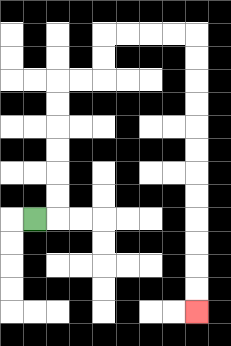{'start': '[1, 9]', 'end': '[8, 13]', 'path_directions': 'R,U,U,U,U,U,U,R,R,U,U,R,R,R,R,D,D,D,D,D,D,D,D,D,D,D,D', 'path_coordinates': '[[1, 9], [2, 9], [2, 8], [2, 7], [2, 6], [2, 5], [2, 4], [2, 3], [3, 3], [4, 3], [4, 2], [4, 1], [5, 1], [6, 1], [7, 1], [8, 1], [8, 2], [8, 3], [8, 4], [8, 5], [8, 6], [8, 7], [8, 8], [8, 9], [8, 10], [8, 11], [8, 12], [8, 13]]'}